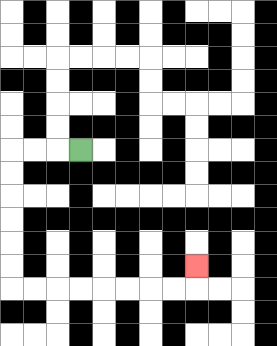{'start': '[3, 6]', 'end': '[8, 11]', 'path_directions': 'L,L,L,D,D,D,D,D,D,R,R,R,R,R,R,R,R,U', 'path_coordinates': '[[3, 6], [2, 6], [1, 6], [0, 6], [0, 7], [0, 8], [0, 9], [0, 10], [0, 11], [0, 12], [1, 12], [2, 12], [3, 12], [4, 12], [5, 12], [6, 12], [7, 12], [8, 12], [8, 11]]'}